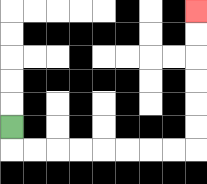{'start': '[0, 5]', 'end': '[8, 0]', 'path_directions': 'D,R,R,R,R,R,R,R,R,U,U,U,U,U,U', 'path_coordinates': '[[0, 5], [0, 6], [1, 6], [2, 6], [3, 6], [4, 6], [5, 6], [6, 6], [7, 6], [8, 6], [8, 5], [8, 4], [8, 3], [8, 2], [8, 1], [8, 0]]'}